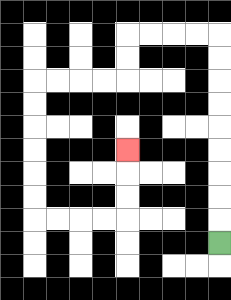{'start': '[9, 10]', 'end': '[5, 6]', 'path_directions': 'U,U,U,U,U,U,U,U,U,L,L,L,L,D,D,L,L,L,L,D,D,D,D,D,D,R,R,R,R,U,U,U', 'path_coordinates': '[[9, 10], [9, 9], [9, 8], [9, 7], [9, 6], [9, 5], [9, 4], [9, 3], [9, 2], [9, 1], [8, 1], [7, 1], [6, 1], [5, 1], [5, 2], [5, 3], [4, 3], [3, 3], [2, 3], [1, 3], [1, 4], [1, 5], [1, 6], [1, 7], [1, 8], [1, 9], [2, 9], [3, 9], [4, 9], [5, 9], [5, 8], [5, 7], [5, 6]]'}